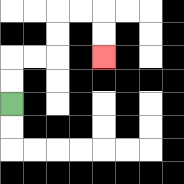{'start': '[0, 4]', 'end': '[4, 2]', 'path_directions': 'U,U,R,R,U,U,R,R,D,D', 'path_coordinates': '[[0, 4], [0, 3], [0, 2], [1, 2], [2, 2], [2, 1], [2, 0], [3, 0], [4, 0], [4, 1], [4, 2]]'}